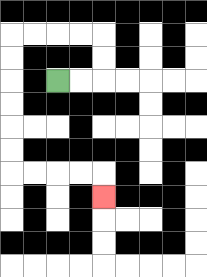{'start': '[2, 3]', 'end': '[4, 8]', 'path_directions': 'R,R,U,U,L,L,L,L,D,D,D,D,D,D,R,R,R,R,D', 'path_coordinates': '[[2, 3], [3, 3], [4, 3], [4, 2], [4, 1], [3, 1], [2, 1], [1, 1], [0, 1], [0, 2], [0, 3], [0, 4], [0, 5], [0, 6], [0, 7], [1, 7], [2, 7], [3, 7], [4, 7], [4, 8]]'}